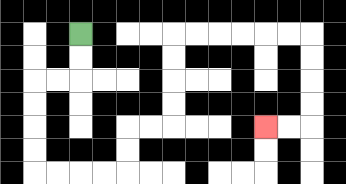{'start': '[3, 1]', 'end': '[11, 5]', 'path_directions': 'D,D,L,L,D,D,D,D,R,R,R,R,U,U,R,R,U,U,U,U,R,R,R,R,R,R,D,D,D,D,L,L', 'path_coordinates': '[[3, 1], [3, 2], [3, 3], [2, 3], [1, 3], [1, 4], [1, 5], [1, 6], [1, 7], [2, 7], [3, 7], [4, 7], [5, 7], [5, 6], [5, 5], [6, 5], [7, 5], [7, 4], [7, 3], [7, 2], [7, 1], [8, 1], [9, 1], [10, 1], [11, 1], [12, 1], [13, 1], [13, 2], [13, 3], [13, 4], [13, 5], [12, 5], [11, 5]]'}